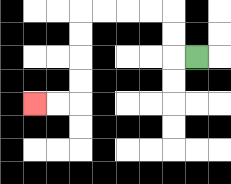{'start': '[8, 2]', 'end': '[1, 4]', 'path_directions': 'L,U,U,L,L,L,L,D,D,D,D,L,L', 'path_coordinates': '[[8, 2], [7, 2], [7, 1], [7, 0], [6, 0], [5, 0], [4, 0], [3, 0], [3, 1], [3, 2], [3, 3], [3, 4], [2, 4], [1, 4]]'}